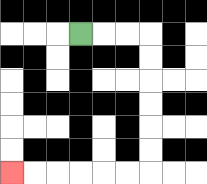{'start': '[3, 1]', 'end': '[0, 7]', 'path_directions': 'R,R,R,D,D,D,D,D,D,L,L,L,L,L,L', 'path_coordinates': '[[3, 1], [4, 1], [5, 1], [6, 1], [6, 2], [6, 3], [6, 4], [6, 5], [6, 6], [6, 7], [5, 7], [4, 7], [3, 7], [2, 7], [1, 7], [0, 7]]'}